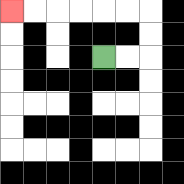{'start': '[4, 2]', 'end': '[0, 0]', 'path_directions': 'R,R,U,U,L,L,L,L,L,L', 'path_coordinates': '[[4, 2], [5, 2], [6, 2], [6, 1], [6, 0], [5, 0], [4, 0], [3, 0], [2, 0], [1, 0], [0, 0]]'}